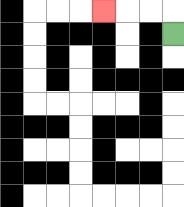{'start': '[7, 1]', 'end': '[4, 0]', 'path_directions': 'U,L,L,L', 'path_coordinates': '[[7, 1], [7, 0], [6, 0], [5, 0], [4, 0]]'}